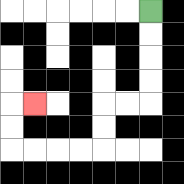{'start': '[6, 0]', 'end': '[1, 4]', 'path_directions': 'D,D,D,D,L,L,D,D,L,L,L,L,U,U,R', 'path_coordinates': '[[6, 0], [6, 1], [6, 2], [6, 3], [6, 4], [5, 4], [4, 4], [4, 5], [4, 6], [3, 6], [2, 6], [1, 6], [0, 6], [0, 5], [0, 4], [1, 4]]'}